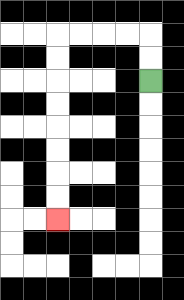{'start': '[6, 3]', 'end': '[2, 9]', 'path_directions': 'U,U,L,L,L,L,D,D,D,D,D,D,D,D', 'path_coordinates': '[[6, 3], [6, 2], [6, 1], [5, 1], [4, 1], [3, 1], [2, 1], [2, 2], [2, 3], [2, 4], [2, 5], [2, 6], [2, 7], [2, 8], [2, 9]]'}